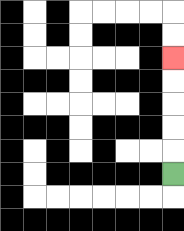{'start': '[7, 7]', 'end': '[7, 2]', 'path_directions': 'U,U,U,U,U', 'path_coordinates': '[[7, 7], [7, 6], [7, 5], [7, 4], [7, 3], [7, 2]]'}